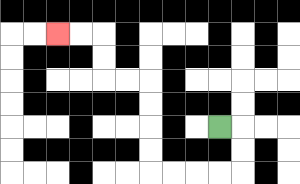{'start': '[9, 5]', 'end': '[2, 1]', 'path_directions': 'R,D,D,L,L,L,L,U,U,U,U,L,L,U,U,L,L', 'path_coordinates': '[[9, 5], [10, 5], [10, 6], [10, 7], [9, 7], [8, 7], [7, 7], [6, 7], [6, 6], [6, 5], [6, 4], [6, 3], [5, 3], [4, 3], [4, 2], [4, 1], [3, 1], [2, 1]]'}